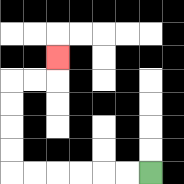{'start': '[6, 7]', 'end': '[2, 2]', 'path_directions': 'L,L,L,L,L,L,U,U,U,U,R,R,U', 'path_coordinates': '[[6, 7], [5, 7], [4, 7], [3, 7], [2, 7], [1, 7], [0, 7], [0, 6], [0, 5], [0, 4], [0, 3], [1, 3], [2, 3], [2, 2]]'}